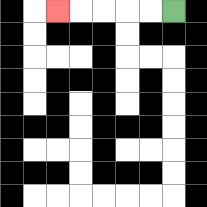{'start': '[7, 0]', 'end': '[2, 0]', 'path_directions': 'L,L,L,L,L', 'path_coordinates': '[[7, 0], [6, 0], [5, 0], [4, 0], [3, 0], [2, 0]]'}